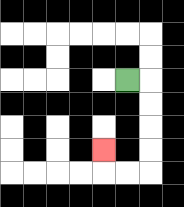{'start': '[5, 3]', 'end': '[4, 6]', 'path_directions': 'R,D,D,D,D,L,L,U', 'path_coordinates': '[[5, 3], [6, 3], [6, 4], [6, 5], [6, 6], [6, 7], [5, 7], [4, 7], [4, 6]]'}